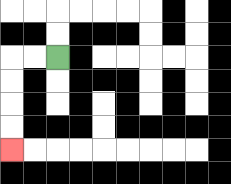{'start': '[2, 2]', 'end': '[0, 6]', 'path_directions': 'L,L,D,D,D,D', 'path_coordinates': '[[2, 2], [1, 2], [0, 2], [0, 3], [0, 4], [0, 5], [0, 6]]'}